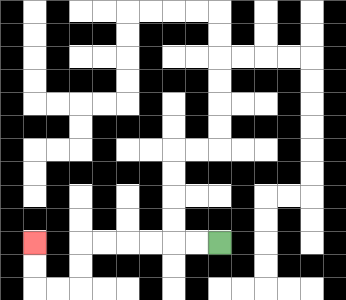{'start': '[9, 10]', 'end': '[1, 10]', 'path_directions': 'L,L,L,L,L,L,D,D,L,L,U,U', 'path_coordinates': '[[9, 10], [8, 10], [7, 10], [6, 10], [5, 10], [4, 10], [3, 10], [3, 11], [3, 12], [2, 12], [1, 12], [1, 11], [1, 10]]'}